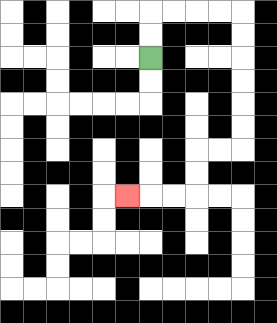{'start': '[6, 2]', 'end': '[5, 8]', 'path_directions': 'U,U,R,R,R,R,D,D,D,D,D,D,L,L,D,D,L,L,L', 'path_coordinates': '[[6, 2], [6, 1], [6, 0], [7, 0], [8, 0], [9, 0], [10, 0], [10, 1], [10, 2], [10, 3], [10, 4], [10, 5], [10, 6], [9, 6], [8, 6], [8, 7], [8, 8], [7, 8], [6, 8], [5, 8]]'}